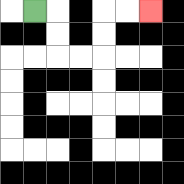{'start': '[1, 0]', 'end': '[6, 0]', 'path_directions': 'R,D,D,R,R,U,U,R,R', 'path_coordinates': '[[1, 0], [2, 0], [2, 1], [2, 2], [3, 2], [4, 2], [4, 1], [4, 0], [5, 0], [6, 0]]'}